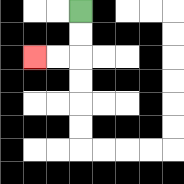{'start': '[3, 0]', 'end': '[1, 2]', 'path_directions': 'D,D,L,L', 'path_coordinates': '[[3, 0], [3, 1], [3, 2], [2, 2], [1, 2]]'}